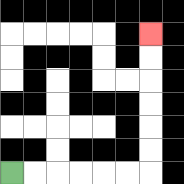{'start': '[0, 7]', 'end': '[6, 1]', 'path_directions': 'R,R,R,R,R,R,U,U,U,U,U,U', 'path_coordinates': '[[0, 7], [1, 7], [2, 7], [3, 7], [4, 7], [5, 7], [6, 7], [6, 6], [6, 5], [6, 4], [6, 3], [6, 2], [6, 1]]'}